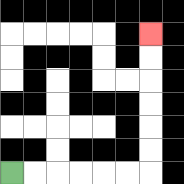{'start': '[0, 7]', 'end': '[6, 1]', 'path_directions': 'R,R,R,R,R,R,U,U,U,U,U,U', 'path_coordinates': '[[0, 7], [1, 7], [2, 7], [3, 7], [4, 7], [5, 7], [6, 7], [6, 6], [6, 5], [6, 4], [6, 3], [6, 2], [6, 1]]'}